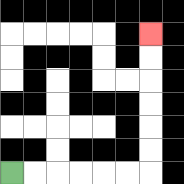{'start': '[0, 7]', 'end': '[6, 1]', 'path_directions': 'R,R,R,R,R,R,U,U,U,U,U,U', 'path_coordinates': '[[0, 7], [1, 7], [2, 7], [3, 7], [4, 7], [5, 7], [6, 7], [6, 6], [6, 5], [6, 4], [6, 3], [6, 2], [6, 1]]'}